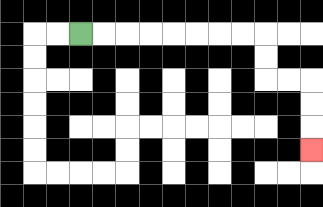{'start': '[3, 1]', 'end': '[13, 6]', 'path_directions': 'R,R,R,R,R,R,R,R,D,D,R,R,D,D,D', 'path_coordinates': '[[3, 1], [4, 1], [5, 1], [6, 1], [7, 1], [8, 1], [9, 1], [10, 1], [11, 1], [11, 2], [11, 3], [12, 3], [13, 3], [13, 4], [13, 5], [13, 6]]'}